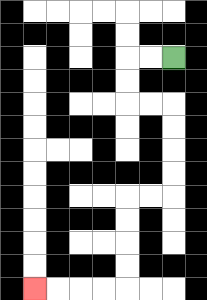{'start': '[7, 2]', 'end': '[1, 12]', 'path_directions': 'L,L,D,D,R,R,D,D,D,D,L,L,D,D,D,D,L,L,L,L', 'path_coordinates': '[[7, 2], [6, 2], [5, 2], [5, 3], [5, 4], [6, 4], [7, 4], [7, 5], [7, 6], [7, 7], [7, 8], [6, 8], [5, 8], [5, 9], [5, 10], [5, 11], [5, 12], [4, 12], [3, 12], [2, 12], [1, 12]]'}